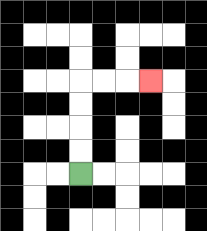{'start': '[3, 7]', 'end': '[6, 3]', 'path_directions': 'U,U,U,U,R,R,R', 'path_coordinates': '[[3, 7], [3, 6], [3, 5], [3, 4], [3, 3], [4, 3], [5, 3], [6, 3]]'}